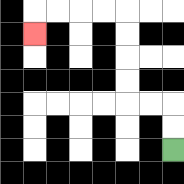{'start': '[7, 6]', 'end': '[1, 1]', 'path_directions': 'U,U,L,L,U,U,U,U,L,L,L,L,D', 'path_coordinates': '[[7, 6], [7, 5], [7, 4], [6, 4], [5, 4], [5, 3], [5, 2], [5, 1], [5, 0], [4, 0], [3, 0], [2, 0], [1, 0], [1, 1]]'}